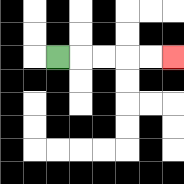{'start': '[2, 2]', 'end': '[7, 2]', 'path_directions': 'R,R,R,R,R', 'path_coordinates': '[[2, 2], [3, 2], [4, 2], [5, 2], [6, 2], [7, 2]]'}